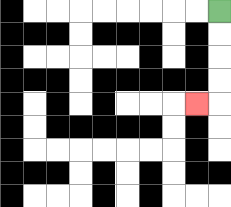{'start': '[9, 0]', 'end': '[8, 4]', 'path_directions': 'D,D,D,D,L', 'path_coordinates': '[[9, 0], [9, 1], [9, 2], [9, 3], [9, 4], [8, 4]]'}